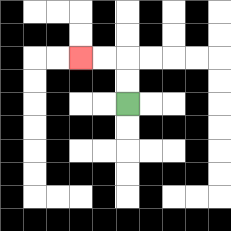{'start': '[5, 4]', 'end': '[3, 2]', 'path_directions': 'U,U,L,L', 'path_coordinates': '[[5, 4], [5, 3], [5, 2], [4, 2], [3, 2]]'}